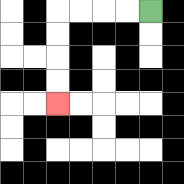{'start': '[6, 0]', 'end': '[2, 4]', 'path_directions': 'L,L,L,L,D,D,D,D', 'path_coordinates': '[[6, 0], [5, 0], [4, 0], [3, 0], [2, 0], [2, 1], [2, 2], [2, 3], [2, 4]]'}